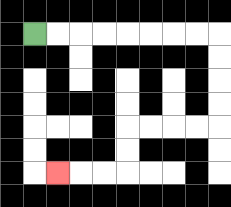{'start': '[1, 1]', 'end': '[2, 7]', 'path_directions': 'R,R,R,R,R,R,R,R,D,D,D,D,L,L,L,L,D,D,L,L,L', 'path_coordinates': '[[1, 1], [2, 1], [3, 1], [4, 1], [5, 1], [6, 1], [7, 1], [8, 1], [9, 1], [9, 2], [9, 3], [9, 4], [9, 5], [8, 5], [7, 5], [6, 5], [5, 5], [5, 6], [5, 7], [4, 7], [3, 7], [2, 7]]'}